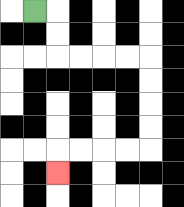{'start': '[1, 0]', 'end': '[2, 7]', 'path_directions': 'R,D,D,R,R,R,R,D,D,D,D,L,L,L,L,D', 'path_coordinates': '[[1, 0], [2, 0], [2, 1], [2, 2], [3, 2], [4, 2], [5, 2], [6, 2], [6, 3], [6, 4], [6, 5], [6, 6], [5, 6], [4, 6], [3, 6], [2, 6], [2, 7]]'}